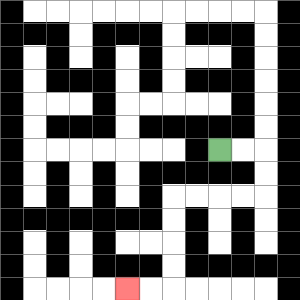{'start': '[9, 6]', 'end': '[5, 12]', 'path_directions': 'R,R,D,D,L,L,L,L,D,D,D,D,L,L', 'path_coordinates': '[[9, 6], [10, 6], [11, 6], [11, 7], [11, 8], [10, 8], [9, 8], [8, 8], [7, 8], [7, 9], [7, 10], [7, 11], [7, 12], [6, 12], [5, 12]]'}